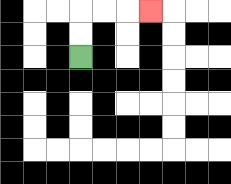{'start': '[3, 2]', 'end': '[6, 0]', 'path_directions': 'U,U,R,R,R', 'path_coordinates': '[[3, 2], [3, 1], [3, 0], [4, 0], [5, 0], [6, 0]]'}